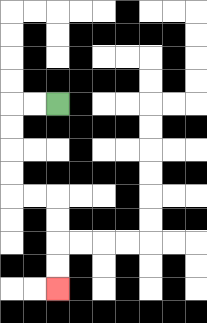{'start': '[2, 4]', 'end': '[2, 12]', 'path_directions': 'L,L,D,D,D,D,R,R,D,D,D,D', 'path_coordinates': '[[2, 4], [1, 4], [0, 4], [0, 5], [0, 6], [0, 7], [0, 8], [1, 8], [2, 8], [2, 9], [2, 10], [2, 11], [2, 12]]'}